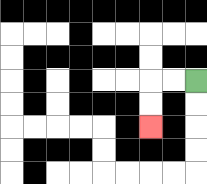{'start': '[8, 3]', 'end': '[6, 5]', 'path_directions': 'L,L,D,D', 'path_coordinates': '[[8, 3], [7, 3], [6, 3], [6, 4], [6, 5]]'}